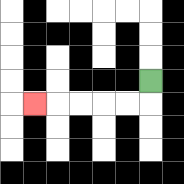{'start': '[6, 3]', 'end': '[1, 4]', 'path_directions': 'D,L,L,L,L,L', 'path_coordinates': '[[6, 3], [6, 4], [5, 4], [4, 4], [3, 4], [2, 4], [1, 4]]'}